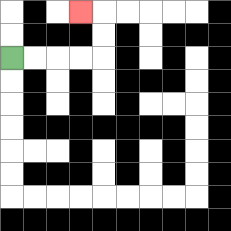{'start': '[0, 2]', 'end': '[3, 0]', 'path_directions': 'R,R,R,R,U,U,L', 'path_coordinates': '[[0, 2], [1, 2], [2, 2], [3, 2], [4, 2], [4, 1], [4, 0], [3, 0]]'}